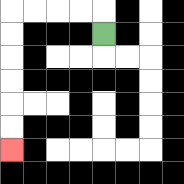{'start': '[4, 1]', 'end': '[0, 6]', 'path_directions': 'U,L,L,L,L,D,D,D,D,D,D', 'path_coordinates': '[[4, 1], [4, 0], [3, 0], [2, 0], [1, 0], [0, 0], [0, 1], [0, 2], [0, 3], [0, 4], [0, 5], [0, 6]]'}